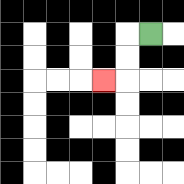{'start': '[6, 1]', 'end': '[4, 3]', 'path_directions': 'L,D,D,L', 'path_coordinates': '[[6, 1], [5, 1], [5, 2], [5, 3], [4, 3]]'}